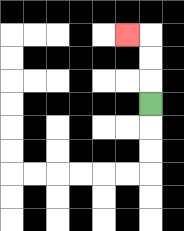{'start': '[6, 4]', 'end': '[5, 1]', 'path_directions': 'U,U,U,L', 'path_coordinates': '[[6, 4], [6, 3], [6, 2], [6, 1], [5, 1]]'}